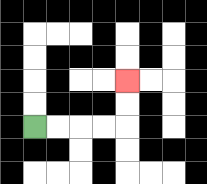{'start': '[1, 5]', 'end': '[5, 3]', 'path_directions': 'R,R,R,R,U,U', 'path_coordinates': '[[1, 5], [2, 5], [3, 5], [4, 5], [5, 5], [5, 4], [5, 3]]'}